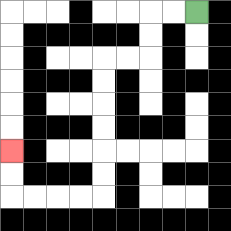{'start': '[8, 0]', 'end': '[0, 6]', 'path_directions': 'L,L,D,D,L,L,D,D,D,D,D,D,L,L,L,L,U,U', 'path_coordinates': '[[8, 0], [7, 0], [6, 0], [6, 1], [6, 2], [5, 2], [4, 2], [4, 3], [4, 4], [4, 5], [4, 6], [4, 7], [4, 8], [3, 8], [2, 8], [1, 8], [0, 8], [0, 7], [0, 6]]'}